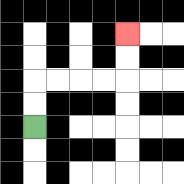{'start': '[1, 5]', 'end': '[5, 1]', 'path_directions': 'U,U,R,R,R,R,U,U', 'path_coordinates': '[[1, 5], [1, 4], [1, 3], [2, 3], [3, 3], [4, 3], [5, 3], [5, 2], [5, 1]]'}